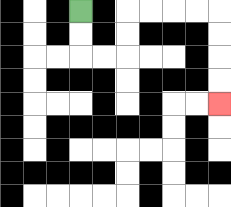{'start': '[3, 0]', 'end': '[9, 4]', 'path_directions': 'D,D,R,R,U,U,R,R,R,R,D,D,D,D', 'path_coordinates': '[[3, 0], [3, 1], [3, 2], [4, 2], [5, 2], [5, 1], [5, 0], [6, 0], [7, 0], [8, 0], [9, 0], [9, 1], [9, 2], [9, 3], [9, 4]]'}